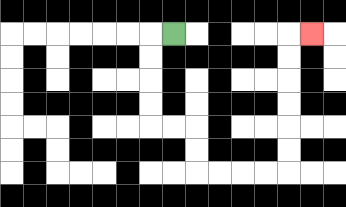{'start': '[7, 1]', 'end': '[13, 1]', 'path_directions': 'L,D,D,D,D,R,R,D,D,R,R,R,R,U,U,U,U,U,U,R', 'path_coordinates': '[[7, 1], [6, 1], [6, 2], [6, 3], [6, 4], [6, 5], [7, 5], [8, 5], [8, 6], [8, 7], [9, 7], [10, 7], [11, 7], [12, 7], [12, 6], [12, 5], [12, 4], [12, 3], [12, 2], [12, 1], [13, 1]]'}